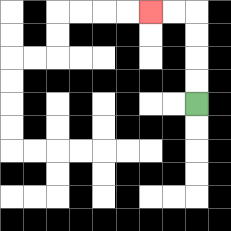{'start': '[8, 4]', 'end': '[6, 0]', 'path_directions': 'U,U,U,U,L,L', 'path_coordinates': '[[8, 4], [8, 3], [8, 2], [8, 1], [8, 0], [7, 0], [6, 0]]'}